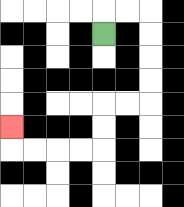{'start': '[4, 1]', 'end': '[0, 5]', 'path_directions': 'U,R,R,D,D,D,D,L,L,D,D,L,L,L,L,U', 'path_coordinates': '[[4, 1], [4, 0], [5, 0], [6, 0], [6, 1], [6, 2], [6, 3], [6, 4], [5, 4], [4, 4], [4, 5], [4, 6], [3, 6], [2, 6], [1, 6], [0, 6], [0, 5]]'}